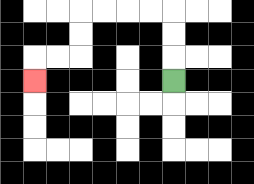{'start': '[7, 3]', 'end': '[1, 3]', 'path_directions': 'U,U,U,L,L,L,L,D,D,L,L,D', 'path_coordinates': '[[7, 3], [7, 2], [7, 1], [7, 0], [6, 0], [5, 0], [4, 0], [3, 0], [3, 1], [3, 2], [2, 2], [1, 2], [1, 3]]'}